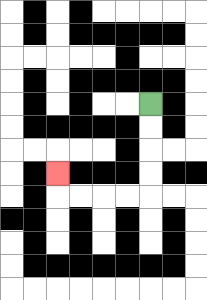{'start': '[6, 4]', 'end': '[2, 7]', 'path_directions': 'D,D,D,D,L,L,L,L,U', 'path_coordinates': '[[6, 4], [6, 5], [6, 6], [6, 7], [6, 8], [5, 8], [4, 8], [3, 8], [2, 8], [2, 7]]'}